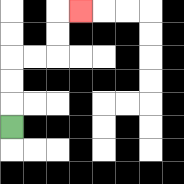{'start': '[0, 5]', 'end': '[3, 0]', 'path_directions': 'U,U,U,R,R,U,U,R', 'path_coordinates': '[[0, 5], [0, 4], [0, 3], [0, 2], [1, 2], [2, 2], [2, 1], [2, 0], [3, 0]]'}